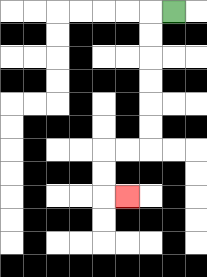{'start': '[7, 0]', 'end': '[5, 8]', 'path_directions': 'L,D,D,D,D,D,D,L,L,D,D,R', 'path_coordinates': '[[7, 0], [6, 0], [6, 1], [6, 2], [6, 3], [6, 4], [6, 5], [6, 6], [5, 6], [4, 6], [4, 7], [4, 8], [5, 8]]'}